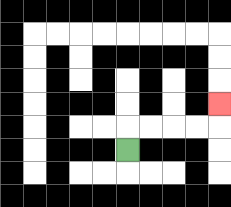{'start': '[5, 6]', 'end': '[9, 4]', 'path_directions': 'U,R,R,R,R,U', 'path_coordinates': '[[5, 6], [5, 5], [6, 5], [7, 5], [8, 5], [9, 5], [9, 4]]'}